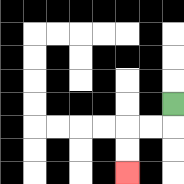{'start': '[7, 4]', 'end': '[5, 7]', 'path_directions': 'D,L,L,D,D', 'path_coordinates': '[[7, 4], [7, 5], [6, 5], [5, 5], [5, 6], [5, 7]]'}